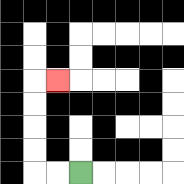{'start': '[3, 7]', 'end': '[2, 3]', 'path_directions': 'L,L,U,U,U,U,R', 'path_coordinates': '[[3, 7], [2, 7], [1, 7], [1, 6], [1, 5], [1, 4], [1, 3], [2, 3]]'}